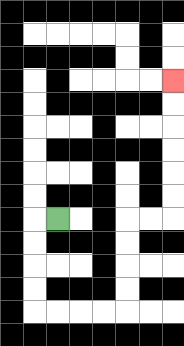{'start': '[2, 9]', 'end': '[7, 3]', 'path_directions': 'L,D,D,D,D,R,R,R,R,U,U,U,U,R,R,U,U,U,U,U,U', 'path_coordinates': '[[2, 9], [1, 9], [1, 10], [1, 11], [1, 12], [1, 13], [2, 13], [3, 13], [4, 13], [5, 13], [5, 12], [5, 11], [5, 10], [5, 9], [6, 9], [7, 9], [7, 8], [7, 7], [7, 6], [7, 5], [7, 4], [7, 3]]'}